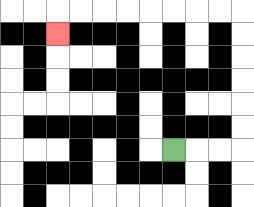{'start': '[7, 6]', 'end': '[2, 1]', 'path_directions': 'R,R,R,U,U,U,U,U,U,L,L,L,L,L,L,L,L,D', 'path_coordinates': '[[7, 6], [8, 6], [9, 6], [10, 6], [10, 5], [10, 4], [10, 3], [10, 2], [10, 1], [10, 0], [9, 0], [8, 0], [7, 0], [6, 0], [5, 0], [4, 0], [3, 0], [2, 0], [2, 1]]'}